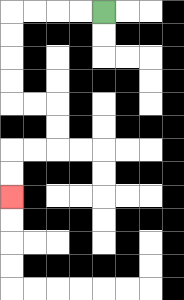{'start': '[4, 0]', 'end': '[0, 8]', 'path_directions': 'L,L,L,L,D,D,D,D,R,R,D,D,L,L,D,D', 'path_coordinates': '[[4, 0], [3, 0], [2, 0], [1, 0], [0, 0], [0, 1], [0, 2], [0, 3], [0, 4], [1, 4], [2, 4], [2, 5], [2, 6], [1, 6], [0, 6], [0, 7], [0, 8]]'}